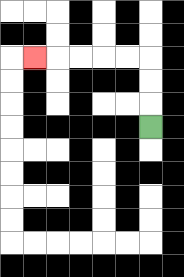{'start': '[6, 5]', 'end': '[1, 2]', 'path_directions': 'U,U,U,L,L,L,L,L', 'path_coordinates': '[[6, 5], [6, 4], [6, 3], [6, 2], [5, 2], [4, 2], [3, 2], [2, 2], [1, 2]]'}